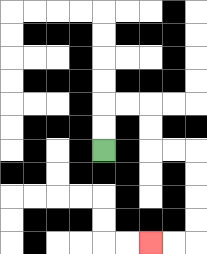{'start': '[4, 6]', 'end': '[6, 10]', 'path_directions': 'U,U,R,R,D,D,R,R,D,D,D,D,L,L', 'path_coordinates': '[[4, 6], [4, 5], [4, 4], [5, 4], [6, 4], [6, 5], [6, 6], [7, 6], [8, 6], [8, 7], [8, 8], [8, 9], [8, 10], [7, 10], [6, 10]]'}